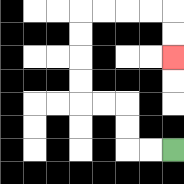{'start': '[7, 6]', 'end': '[7, 2]', 'path_directions': 'L,L,U,U,L,L,U,U,U,U,R,R,R,R,D,D', 'path_coordinates': '[[7, 6], [6, 6], [5, 6], [5, 5], [5, 4], [4, 4], [3, 4], [3, 3], [3, 2], [3, 1], [3, 0], [4, 0], [5, 0], [6, 0], [7, 0], [7, 1], [7, 2]]'}